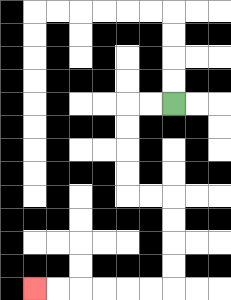{'start': '[7, 4]', 'end': '[1, 12]', 'path_directions': 'L,L,D,D,D,D,R,R,D,D,D,D,L,L,L,L,L,L', 'path_coordinates': '[[7, 4], [6, 4], [5, 4], [5, 5], [5, 6], [5, 7], [5, 8], [6, 8], [7, 8], [7, 9], [7, 10], [7, 11], [7, 12], [6, 12], [5, 12], [4, 12], [3, 12], [2, 12], [1, 12]]'}